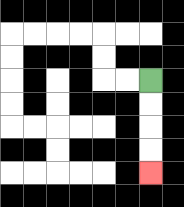{'start': '[6, 3]', 'end': '[6, 7]', 'path_directions': 'D,D,D,D', 'path_coordinates': '[[6, 3], [6, 4], [6, 5], [6, 6], [6, 7]]'}